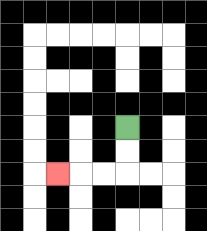{'start': '[5, 5]', 'end': '[2, 7]', 'path_directions': 'D,D,L,L,L', 'path_coordinates': '[[5, 5], [5, 6], [5, 7], [4, 7], [3, 7], [2, 7]]'}